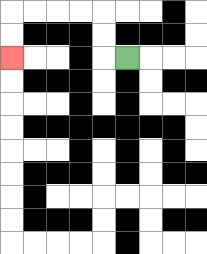{'start': '[5, 2]', 'end': '[0, 2]', 'path_directions': 'L,U,U,L,L,L,L,D,D', 'path_coordinates': '[[5, 2], [4, 2], [4, 1], [4, 0], [3, 0], [2, 0], [1, 0], [0, 0], [0, 1], [0, 2]]'}